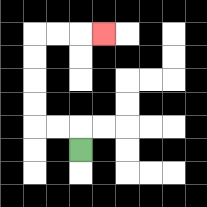{'start': '[3, 6]', 'end': '[4, 1]', 'path_directions': 'U,L,L,U,U,U,U,R,R,R', 'path_coordinates': '[[3, 6], [3, 5], [2, 5], [1, 5], [1, 4], [1, 3], [1, 2], [1, 1], [2, 1], [3, 1], [4, 1]]'}